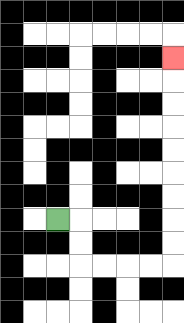{'start': '[2, 9]', 'end': '[7, 2]', 'path_directions': 'R,D,D,R,R,R,R,U,U,U,U,U,U,U,U,U', 'path_coordinates': '[[2, 9], [3, 9], [3, 10], [3, 11], [4, 11], [5, 11], [6, 11], [7, 11], [7, 10], [7, 9], [7, 8], [7, 7], [7, 6], [7, 5], [7, 4], [7, 3], [7, 2]]'}